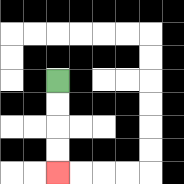{'start': '[2, 3]', 'end': '[2, 7]', 'path_directions': 'D,D,D,D', 'path_coordinates': '[[2, 3], [2, 4], [2, 5], [2, 6], [2, 7]]'}